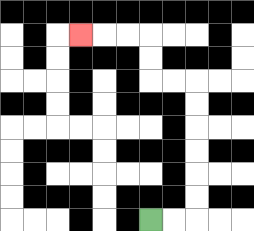{'start': '[6, 9]', 'end': '[3, 1]', 'path_directions': 'R,R,U,U,U,U,U,U,L,L,U,U,L,L,L', 'path_coordinates': '[[6, 9], [7, 9], [8, 9], [8, 8], [8, 7], [8, 6], [8, 5], [8, 4], [8, 3], [7, 3], [6, 3], [6, 2], [6, 1], [5, 1], [4, 1], [3, 1]]'}